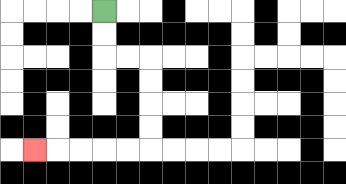{'start': '[4, 0]', 'end': '[1, 6]', 'path_directions': 'D,D,R,R,D,D,D,D,L,L,L,L,L', 'path_coordinates': '[[4, 0], [4, 1], [4, 2], [5, 2], [6, 2], [6, 3], [6, 4], [6, 5], [6, 6], [5, 6], [4, 6], [3, 6], [2, 6], [1, 6]]'}